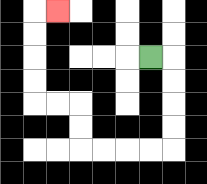{'start': '[6, 2]', 'end': '[2, 0]', 'path_directions': 'R,D,D,D,D,L,L,L,L,U,U,L,L,U,U,U,U,R', 'path_coordinates': '[[6, 2], [7, 2], [7, 3], [7, 4], [7, 5], [7, 6], [6, 6], [5, 6], [4, 6], [3, 6], [3, 5], [3, 4], [2, 4], [1, 4], [1, 3], [1, 2], [1, 1], [1, 0], [2, 0]]'}